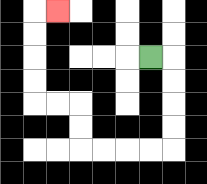{'start': '[6, 2]', 'end': '[2, 0]', 'path_directions': 'R,D,D,D,D,L,L,L,L,U,U,L,L,U,U,U,U,R', 'path_coordinates': '[[6, 2], [7, 2], [7, 3], [7, 4], [7, 5], [7, 6], [6, 6], [5, 6], [4, 6], [3, 6], [3, 5], [3, 4], [2, 4], [1, 4], [1, 3], [1, 2], [1, 1], [1, 0], [2, 0]]'}